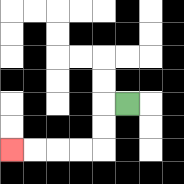{'start': '[5, 4]', 'end': '[0, 6]', 'path_directions': 'L,D,D,L,L,L,L', 'path_coordinates': '[[5, 4], [4, 4], [4, 5], [4, 6], [3, 6], [2, 6], [1, 6], [0, 6]]'}